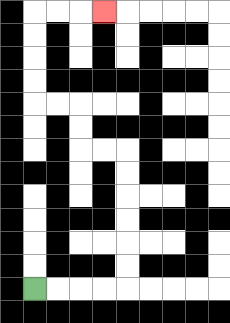{'start': '[1, 12]', 'end': '[4, 0]', 'path_directions': 'R,R,R,R,U,U,U,U,U,U,L,L,U,U,L,L,U,U,U,U,R,R,R', 'path_coordinates': '[[1, 12], [2, 12], [3, 12], [4, 12], [5, 12], [5, 11], [5, 10], [5, 9], [5, 8], [5, 7], [5, 6], [4, 6], [3, 6], [3, 5], [3, 4], [2, 4], [1, 4], [1, 3], [1, 2], [1, 1], [1, 0], [2, 0], [3, 0], [4, 0]]'}